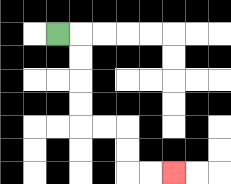{'start': '[2, 1]', 'end': '[7, 7]', 'path_directions': 'R,D,D,D,D,R,R,D,D,R,R', 'path_coordinates': '[[2, 1], [3, 1], [3, 2], [3, 3], [3, 4], [3, 5], [4, 5], [5, 5], [5, 6], [5, 7], [6, 7], [7, 7]]'}